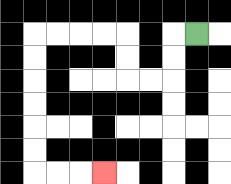{'start': '[8, 1]', 'end': '[4, 7]', 'path_directions': 'L,D,D,L,L,U,U,L,L,L,L,D,D,D,D,D,D,R,R,R', 'path_coordinates': '[[8, 1], [7, 1], [7, 2], [7, 3], [6, 3], [5, 3], [5, 2], [5, 1], [4, 1], [3, 1], [2, 1], [1, 1], [1, 2], [1, 3], [1, 4], [1, 5], [1, 6], [1, 7], [2, 7], [3, 7], [4, 7]]'}